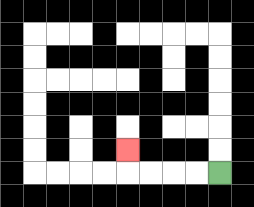{'start': '[9, 7]', 'end': '[5, 6]', 'path_directions': 'L,L,L,L,U', 'path_coordinates': '[[9, 7], [8, 7], [7, 7], [6, 7], [5, 7], [5, 6]]'}